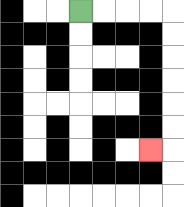{'start': '[3, 0]', 'end': '[6, 6]', 'path_directions': 'R,R,R,R,D,D,D,D,D,D,L', 'path_coordinates': '[[3, 0], [4, 0], [5, 0], [6, 0], [7, 0], [7, 1], [7, 2], [7, 3], [7, 4], [7, 5], [7, 6], [6, 6]]'}